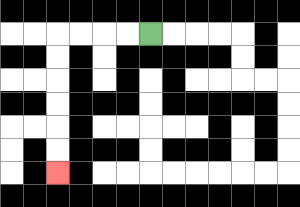{'start': '[6, 1]', 'end': '[2, 7]', 'path_directions': 'L,L,L,L,D,D,D,D,D,D', 'path_coordinates': '[[6, 1], [5, 1], [4, 1], [3, 1], [2, 1], [2, 2], [2, 3], [2, 4], [2, 5], [2, 6], [2, 7]]'}